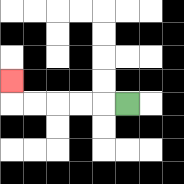{'start': '[5, 4]', 'end': '[0, 3]', 'path_directions': 'L,L,L,L,L,U', 'path_coordinates': '[[5, 4], [4, 4], [3, 4], [2, 4], [1, 4], [0, 4], [0, 3]]'}